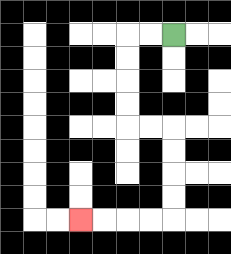{'start': '[7, 1]', 'end': '[3, 9]', 'path_directions': 'L,L,D,D,D,D,R,R,D,D,D,D,L,L,L,L', 'path_coordinates': '[[7, 1], [6, 1], [5, 1], [5, 2], [5, 3], [5, 4], [5, 5], [6, 5], [7, 5], [7, 6], [7, 7], [7, 8], [7, 9], [6, 9], [5, 9], [4, 9], [3, 9]]'}